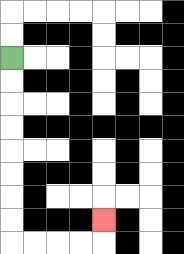{'start': '[0, 2]', 'end': '[4, 9]', 'path_directions': 'D,D,D,D,D,D,D,D,R,R,R,R,U', 'path_coordinates': '[[0, 2], [0, 3], [0, 4], [0, 5], [0, 6], [0, 7], [0, 8], [0, 9], [0, 10], [1, 10], [2, 10], [3, 10], [4, 10], [4, 9]]'}